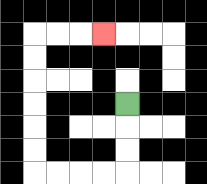{'start': '[5, 4]', 'end': '[4, 1]', 'path_directions': 'D,D,D,L,L,L,L,U,U,U,U,U,U,R,R,R', 'path_coordinates': '[[5, 4], [5, 5], [5, 6], [5, 7], [4, 7], [3, 7], [2, 7], [1, 7], [1, 6], [1, 5], [1, 4], [1, 3], [1, 2], [1, 1], [2, 1], [3, 1], [4, 1]]'}